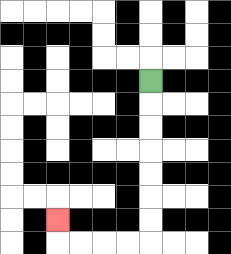{'start': '[6, 3]', 'end': '[2, 9]', 'path_directions': 'D,D,D,D,D,D,D,L,L,L,L,U', 'path_coordinates': '[[6, 3], [6, 4], [6, 5], [6, 6], [6, 7], [6, 8], [6, 9], [6, 10], [5, 10], [4, 10], [3, 10], [2, 10], [2, 9]]'}